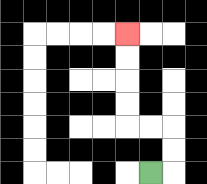{'start': '[6, 7]', 'end': '[5, 1]', 'path_directions': 'R,U,U,L,L,U,U,U,U', 'path_coordinates': '[[6, 7], [7, 7], [7, 6], [7, 5], [6, 5], [5, 5], [5, 4], [5, 3], [5, 2], [5, 1]]'}